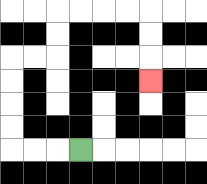{'start': '[3, 6]', 'end': '[6, 3]', 'path_directions': 'L,L,L,U,U,U,U,R,R,U,U,R,R,R,R,D,D,D', 'path_coordinates': '[[3, 6], [2, 6], [1, 6], [0, 6], [0, 5], [0, 4], [0, 3], [0, 2], [1, 2], [2, 2], [2, 1], [2, 0], [3, 0], [4, 0], [5, 0], [6, 0], [6, 1], [6, 2], [6, 3]]'}